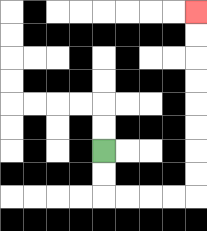{'start': '[4, 6]', 'end': '[8, 0]', 'path_directions': 'D,D,R,R,R,R,U,U,U,U,U,U,U,U', 'path_coordinates': '[[4, 6], [4, 7], [4, 8], [5, 8], [6, 8], [7, 8], [8, 8], [8, 7], [8, 6], [8, 5], [8, 4], [8, 3], [8, 2], [8, 1], [8, 0]]'}